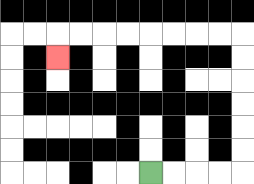{'start': '[6, 7]', 'end': '[2, 2]', 'path_directions': 'R,R,R,R,U,U,U,U,U,U,L,L,L,L,L,L,L,L,D', 'path_coordinates': '[[6, 7], [7, 7], [8, 7], [9, 7], [10, 7], [10, 6], [10, 5], [10, 4], [10, 3], [10, 2], [10, 1], [9, 1], [8, 1], [7, 1], [6, 1], [5, 1], [4, 1], [3, 1], [2, 1], [2, 2]]'}